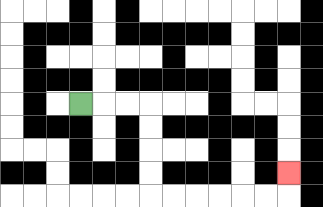{'start': '[3, 4]', 'end': '[12, 7]', 'path_directions': 'R,R,R,D,D,D,D,R,R,R,R,R,R,U', 'path_coordinates': '[[3, 4], [4, 4], [5, 4], [6, 4], [6, 5], [6, 6], [6, 7], [6, 8], [7, 8], [8, 8], [9, 8], [10, 8], [11, 8], [12, 8], [12, 7]]'}